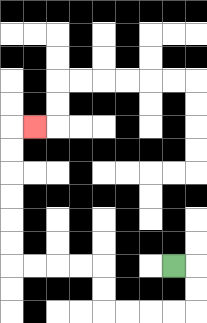{'start': '[7, 11]', 'end': '[1, 5]', 'path_directions': 'R,D,D,L,L,L,L,U,U,L,L,L,L,U,U,U,U,U,U,R', 'path_coordinates': '[[7, 11], [8, 11], [8, 12], [8, 13], [7, 13], [6, 13], [5, 13], [4, 13], [4, 12], [4, 11], [3, 11], [2, 11], [1, 11], [0, 11], [0, 10], [0, 9], [0, 8], [0, 7], [0, 6], [0, 5], [1, 5]]'}